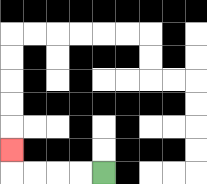{'start': '[4, 7]', 'end': '[0, 6]', 'path_directions': 'L,L,L,L,U', 'path_coordinates': '[[4, 7], [3, 7], [2, 7], [1, 7], [0, 7], [0, 6]]'}